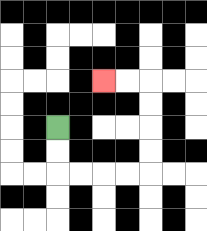{'start': '[2, 5]', 'end': '[4, 3]', 'path_directions': 'D,D,R,R,R,R,U,U,U,U,L,L', 'path_coordinates': '[[2, 5], [2, 6], [2, 7], [3, 7], [4, 7], [5, 7], [6, 7], [6, 6], [6, 5], [6, 4], [6, 3], [5, 3], [4, 3]]'}